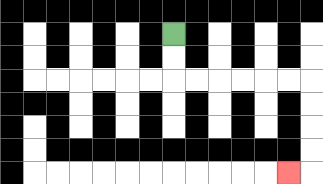{'start': '[7, 1]', 'end': '[12, 7]', 'path_directions': 'D,D,R,R,R,R,R,R,D,D,D,D,L', 'path_coordinates': '[[7, 1], [7, 2], [7, 3], [8, 3], [9, 3], [10, 3], [11, 3], [12, 3], [13, 3], [13, 4], [13, 5], [13, 6], [13, 7], [12, 7]]'}